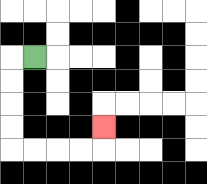{'start': '[1, 2]', 'end': '[4, 5]', 'path_directions': 'L,D,D,D,D,R,R,R,R,U', 'path_coordinates': '[[1, 2], [0, 2], [0, 3], [0, 4], [0, 5], [0, 6], [1, 6], [2, 6], [3, 6], [4, 6], [4, 5]]'}